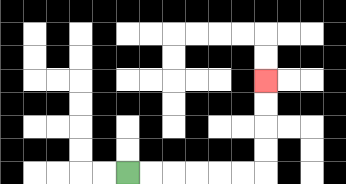{'start': '[5, 7]', 'end': '[11, 3]', 'path_directions': 'R,R,R,R,R,R,U,U,U,U', 'path_coordinates': '[[5, 7], [6, 7], [7, 7], [8, 7], [9, 7], [10, 7], [11, 7], [11, 6], [11, 5], [11, 4], [11, 3]]'}